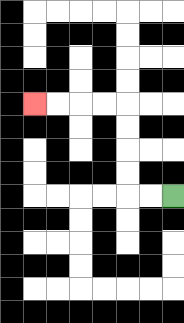{'start': '[7, 8]', 'end': '[1, 4]', 'path_directions': 'L,L,U,U,U,U,L,L,L,L', 'path_coordinates': '[[7, 8], [6, 8], [5, 8], [5, 7], [5, 6], [5, 5], [5, 4], [4, 4], [3, 4], [2, 4], [1, 4]]'}